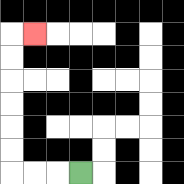{'start': '[3, 7]', 'end': '[1, 1]', 'path_directions': 'L,L,L,U,U,U,U,U,U,R', 'path_coordinates': '[[3, 7], [2, 7], [1, 7], [0, 7], [0, 6], [0, 5], [0, 4], [0, 3], [0, 2], [0, 1], [1, 1]]'}